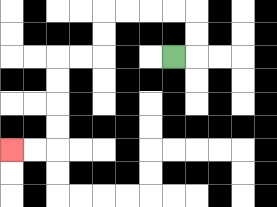{'start': '[7, 2]', 'end': '[0, 6]', 'path_directions': 'R,U,U,L,L,L,L,D,D,L,L,D,D,D,D,L,L', 'path_coordinates': '[[7, 2], [8, 2], [8, 1], [8, 0], [7, 0], [6, 0], [5, 0], [4, 0], [4, 1], [4, 2], [3, 2], [2, 2], [2, 3], [2, 4], [2, 5], [2, 6], [1, 6], [0, 6]]'}